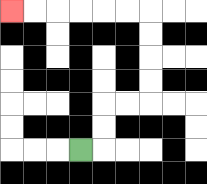{'start': '[3, 6]', 'end': '[0, 0]', 'path_directions': 'R,U,U,R,R,U,U,U,U,L,L,L,L,L,L', 'path_coordinates': '[[3, 6], [4, 6], [4, 5], [4, 4], [5, 4], [6, 4], [6, 3], [6, 2], [6, 1], [6, 0], [5, 0], [4, 0], [3, 0], [2, 0], [1, 0], [0, 0]]'}